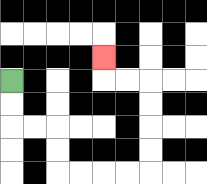{'start': '[0, 3]', 'end': '[4, 2]', 'path_directions': 'D,D,R,R,D,D,R,R,R,R,U,U,U,U,L,L,U', 'path_coordinates': '[[0, 3], [0, 4], [0, 5], [1, 5], [2, 5], [2, 6], [2, 7], [3, 7], [4, 7], [5, 7], [6, 7], [6, 6], [6, 5], [6, 4], [6, 3], [5, 3], [4, 3], [4, 2]]'}